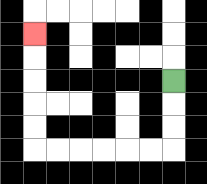{'start': '[7, 3]', 'end': '[1, 1]', 'path_directions': 'D,D,D,L,L,L,L,L,L,U,U,U,U,U', 'path_coordinates': '[[7, 3], [7, 4], [7, 5], [7, 6], [6, 6], [5, 6], [4, 6], [3, 6], [2, 6], [1, 6], [1, 5], [1, 4], [1, 3], [1, 2], [1, 1]]'}